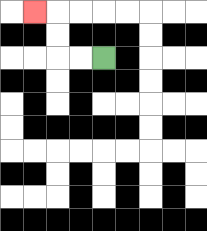{'start': '[4, 2]', 'end': '[1, 0]', 'path_directions': 'L,L,U,U,L', 'path_coordinates': '[[4, 2], [3, 2], [2, 2], [2, 1], [2, 0], [1, 0]]'}